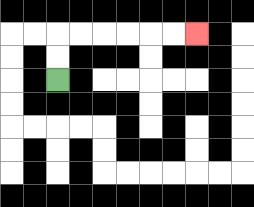{'start': '[2, 3]', 'end': '[8, 1]', 'path_directions': 'U,U,R,R,R,R,R,R', 'path_coordinates': '[[2, 3], [2, 2], [2, 1], [3, 1], [4, 1], [5, 1], [6, 1], [7, 1], [8, 1]]'}